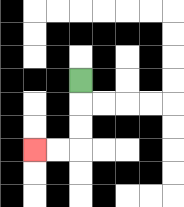{'start': '[3, 3]', 'end': '[1, 6]', 'path_directions': 'D,D,D,L,L', 'path_coordinates': '[[3, 3], [3, 4], [3, 5], [3, 6], [2, 6], [1, 6]]'}